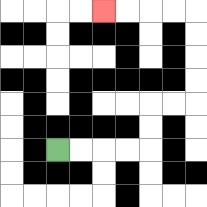{'start': '[2, 6]', 'end': '[4, 0]', 'path_directions': 'R,R,R,R,U,U,R,R,U,U,U,U,L,L,L,L', 'path_coordinates': '[[2, 6], [3, 6], [4, 6], [5, 6], [6, 6], [6, 5], [6, 4], [7, 4], [8, 4], [8, 3], [8, 2], [8, 1], [8, 0], [7, 0], [6, 0], [5, 0], [4, 0]]'}